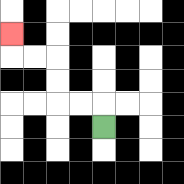{'start': '[4, 5]', 'end': '[0, 1]', 'path_directions': 'U,L,L,U,U,L,L,U', 'path_coordinates': '[[4, 5], [4, 4], [3, 4], [2, 4], [2, 3], [2, 2], [1, 2], [0, 2], [0, 1]]'}